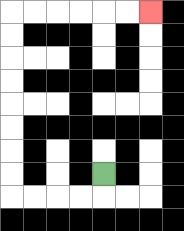{'start': '[4, 7]', 'end': '[6, 0]', 'path_directions': 'D,L,L,L,L,U,U,U,U,U,U,U,U,R,R,R,R,R,R', 'path_coordinates': '[[4, 7], [4, 8], [3, 8], [2, 8], [1, 8], [0, 8], [0, 7], [0, 6], [0, 5], [0, 4], [0, 3], [0, 2], [0, 1], [0, 0], [1, 0], [2, 0], [3, 0], [4, 0], [5, 0], [6, 0]]'}